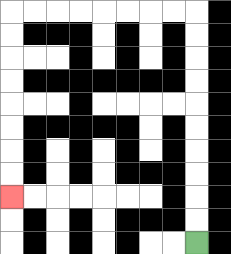{'start': '[8, 10]', 'end': '[0, 8]', 'path_directions': 'U,U,U,U,U,U,U,U,U,U,L,L,L,L,L,L,L,L,D,D,D,D,D,D,D,D', 'path_coordinates': '[[8, 10], [8, 9], [8, 8], [8, 7], [8, 6], [8, 5], [8, 4], [8, 3], [8, 2], [8, 1], [8, 0], [7, 0], [6, 0], [5, 0], [4, 0], [3, 0], [2, 0], [1, 0], [0, 0], [0, 1], [0, 2], [0, 3], [0, 4], [0, 5], [0, 6], [0, 7], [0, 8]]'}